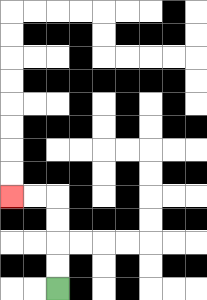{'start': '[2, 12]', 'end': '[0, 8]', 'path_directions': 'U,U,U,U,L,L', 'path_coordinates': '[[2, 12], [2, 11], [2, 10], [2, 9], [2, 8], [1, 8], [0, 8]]'}